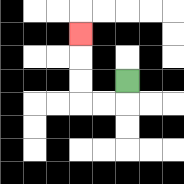{'start': '[5, 3]', 'end': '[3, 1]', 'path_directions': 'D,L,L,U,U,U', 'path_coordinates': '[[5, 3], [5, 4], [4, 4], [3, 4], [3, 3], [3, 2], [3, 1]]'}